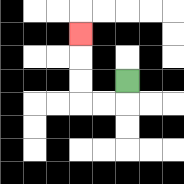{'start': '[5, 3]', 'end': '[3, 1]', 'path_directions': 'D,L,L,U,U,U', 'path_coordinates': '[[5, 3], [5, 4], [4, 4], [3, 4], [3, 3], [3, 2], [3, 1]]'}